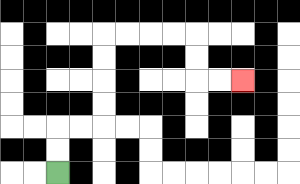{'start': '[2, 7]', 'end': '[10, 3]', 'path_directions': 'U,U,R,R,U,U,U,U,R,R,R,R,D,D,R,R', 'path_coordinates': '[[2, 7], [2, 6], [2, 5], [3, 5], [4, 5], [4, 4], [4, 3], [4, 2], [4, 1], [5, 1], [6, 1], [7, 1], [8, 1], [8, 2], [8, 3], [9, 3], [10, 3]]'}